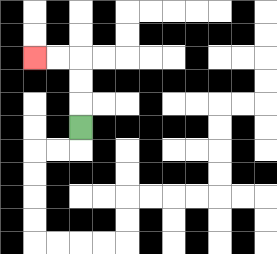{'start': '[3, 5]', 'end': '[1, 2]', 'path_directions': 'U,U,U,L,L', 'path_coordinates': '[[3, 5], [3, 4], [3, 3], [3, 2], [2, 2], [1, 2]]'}